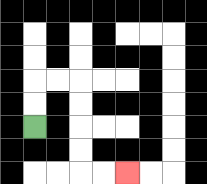{'start': '[1, 5]', 'end': '[5, 7]', 'path_directions': 'U,U,R,R,D,D,D,D,R,R', 'path_coordinates': '[[1, 5], [1, 4], [1, 3], [2, 3], [3, 3], [3, 4], [3, 5], [3, 6], [3, 7], [4, 7], [5, 7]]'}